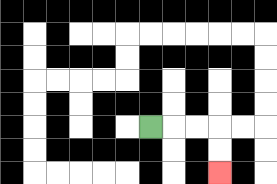{'start': '[6, 5]', 'end': '[9, 7]', 'path_directions': 'R,R,R,D,D', 'path_coordinates': '[[6, 5], [7, 5], [8, 5], [9, 5], [9, 6], [9, 7]]'}